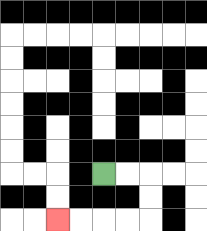{'start': '[4, 7]', 'end': '[2, 9]', 'path_directions': 'R,R,D,D,L,L,L,L', 'path_coordinates': '[[4, 7], [5, 7], [6, 7], [6, 8], [6, 9], [5, 9], [4, 9], [3, 9], [2, 9]]'}